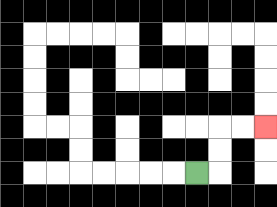{'start': '[8, 7]', 'end': '[11, 5]', 'path_directions': 'R,U,U,R,R', 'path_coordinates': '[[8, 7], [9, 7], [9, 6], [9, 5], [10, 5], [11, 5]]'}